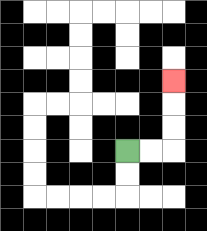{'start': '[5, 6]', 'end': '[7, 3]', 'path_directions': 'R,R,U,U,U', 'path_coordinates': '[[5, 6], [6, 6], [7, 6], [7, 5], [7, 4], [7, 3]]'}